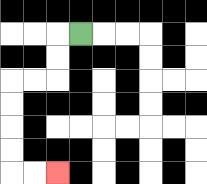{'start': '[3, 1]', 'end': '[2, 7]', 'path_directions': 'L,D,D,L,L,D,D,D,D,R,R', 'path_coordinates': '[[3, 1], [2, 1], [2, 2], [2, 3], [1, 3], [0, 3], [0, 4], [0, 5], [0, 6], [0, 7], [1, 7], [2, 7]]'}